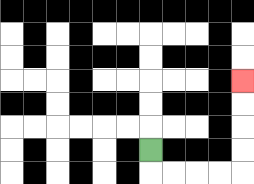{'start': '[6, 6]', 'end': '[10, 3]', 'path_directions': 'D,R,R,R,R,U,U,U,U', 'path_coordinates': '[[6, 6], [6, 7], [7, 7], [8, 7], [9, 7], [10, 7], [10, 6], [10, 5], [10, 4], [10, 3]]'}